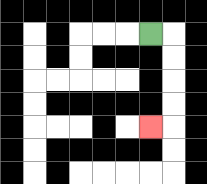{'start': '[6, 1]', 'end': '[6, 5]', 'path_directions': 'R,D,D,D,D,L', 'path_coordinates': '[[6, 1], [7, 1], [7, 2], [7, 3], [7, 4], [7, 5], [6, 5]]'}